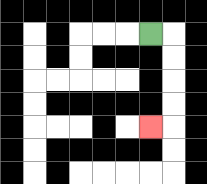{'start': '[6, 1]', 'end': '[6, 5]', 'path_directions': 'R,D,D,D,D,L', 'path_coordinates': '[[6, 1], [7, 1], [7, 2], [7, 3], [7, 4], [7, 5], [6, 5]]'}